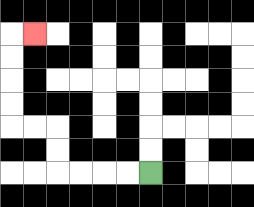{'start': '[6, 7]', 'end': '[1, 1]', 'path_directions': 'L,L,L,L,U,U,L,L,U,U,U,U,R', 'path_coordinates': '[[6, 7], [5, 7], [4, 7], [3, 7], [2, 7], [2, 6], [2, 5], [1, 5], [0, 5], [0, 4], [0, 3], [0, 2], [0, 1], [1, 1]]'}